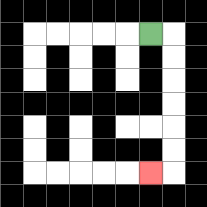{'start': '[6, 1]', 'end': '[6, 7]', 'path_directions': 'R,D,D,D,D,D,D,L', 'path_coordinates': '[[6, 1], [7, 1], [7, 2], [7, 3], [7, 4], [7, 5], [7, 6], [7, 7], [6, 7]]'}